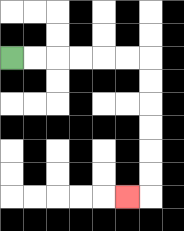{'start': '[0, 2]', 'end': '[5, 8]', 'path_directions': 'R,R,R,R,R,R,D,D,D,D,D,D,L', 'path_coordinates': '[[0, 2], [1, 2], [2, 2], [3, 2], [4, 2], [5, 2], [6, 2], [6, 3], [6, 4], [6, 5], [6, 6], [6, 7], [6, 8], [5, 8]]'}